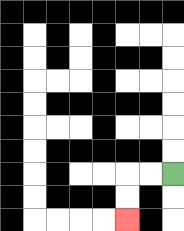{'start': '[7, 7]', 'end': '[5, 9]', 'path_directions': 'L,L,D,D', 'path_coordinates': '[[7, 7], [6, 7], [5, 7], [5, 8], [5, 9]]'}